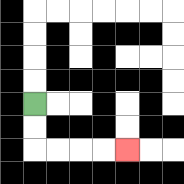{'start': '[1, 4]', 'end': '[5, 6]', 'path_directions': 'D,D,R,R,R,R', 'path_coordinates': '[[1, 4], [1, 5], [1, 6], [2, 6], [3, 6], [4, 6], [5, 6]]'}